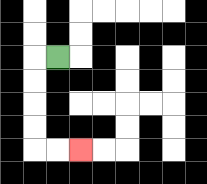{'start': '[2, 2]', 'end': '[3, 6]', 'path_directions': 'L,D,D,D,D,R,R', 'path_coordinates': '[[2, 2], [1, 2], [1, 3], [1, 4], [1, 5], [1, 6], [2, 6], [3, 6]]'}